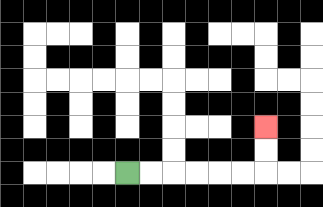{'start': '[5, 7]', 'end': '[11, 5]', 'path_directions': 'R,R,R,R,R,R,U,U', 'path_coordinates': '[[5, 7], [6, 7], [7, 7], [8, 7], [9, 7], [10, 7], [11, 7], [11, 6], [11, 5]]'}